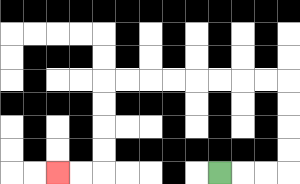{'start': '[9, 7]', 'end': '[2, 7]', 'path_directions': 'R,R,R,U,U,U,U,L,L,L,L,L,L,L,L,D,D,D,D,L,L', 'path_coordinates': '[[9, 7], [10, 7], [11, 7], [12, 7], [12, 6], [12, 5], [12, 4], [12, 3], [11, 3], [10, 3], [9, 3], [8, 3], [7, 3], [6, 3], [5, 3], [4, 3], [4, 4], [4, 5], [4, 6], [4, 7], [3, 7], [2, 7]]'}